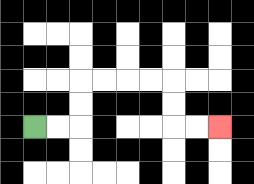{'start': '[1, 5]', 'end': '[9, 5]', 'path_directions': 'R,R,U,U,R,R,R,R,D,D,R,R', 'path_coordinates': '[[1, 5], [2, 5], [3, 5], [3, 4], [3, 3], [4, 3], [5, 3], [6, 3], [7, 3], [7, 4], [7, 5], [8, 5], [9, 5]]'}